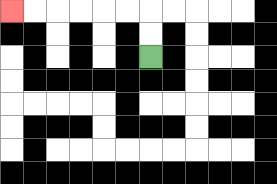{'start': '[6, 2]', 'end': '[0, 0]', 'path_directions': 'U,U,L,L,L,L,L,L', 'path_coordinates': '[[6, 2], [6, 1], [6, 0], [5, 0], [4, 0], [3, 0], [2, 0], [1, 0], [0, 0]]'}